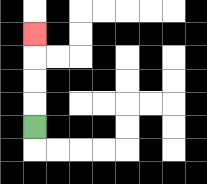{'start': '[1, 5]', 'end': '[1, 1]', 'path_directions': 'U,U,U,U', 'path_coordinates': '[[1, 5], [1, 4], [1, 3], [1, 2], [1, 1]]'}